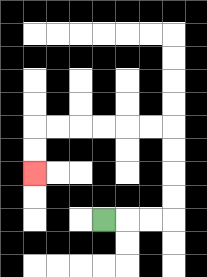{'start': '[4, 9]', 'end': '[1, 7]', 'path_directions': 'R,R,R,U,U,U,U,L,L,L,L,L,L,D,D', 'path_coordinates': '[[4, 9], [5, 9], [6, 9], [7, 9], [7, 8], [7, 7], [7, 6], [7, 5], [6, 5], [5, 5], [4, 5], [3, 5], [2, 5], [1, 5], [1, 6], [1, 7]]'}